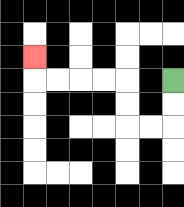{'start': '[7, 3]', 'end': '[1, 2]', 'path_directions': 'D,D,L,L,U,U,L,L,L,L,U', 'path_coordinates': '[[7, 3], [7, 4], [7, 5], [6, 5], [5, 5], [5, 4], [5, 3], [4, 3], [3, 3], [2, 3], [1, 3], [1, 2]]'}